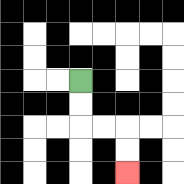{'start': '[3, 3]', 'end': '[5, 7]', 'path_directions': 'D,D,R,R,D,D', 'path_coordinates': '[[3, 3], [3, 4], [3, 5], [4, 5], [5, 5], [5, 6], [5, 7]]'}